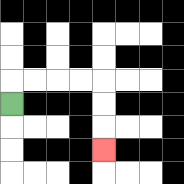{'start': '[0, 4]', 'end': '[4, 6]', 'path_directions': 'U,R,R,R,R,D,D,D', 'path_coordinates': '[[0, 4], [0, 3], [1, 3], [2, 3], [3, 3], [4, 3], [4, 4], [4, 5], [4, 6]]'}